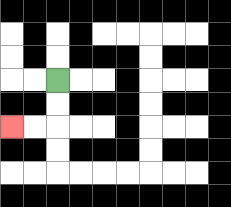{'start': '[2, 3]', 'end': '[0, 5]', 'path_directions': 'D,D,L,L', 'path_coordinates': '[[2, 3], [2, 4], [2, 5], [1, 5], [0, 5]]'}